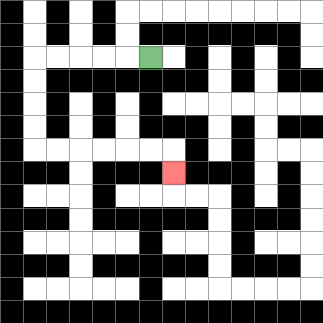{'start': '[6, 2]', 'end': '[7, 7]', 'path_directions': 'L,L,L,L,L,D,D,D,D,R,R,R,R,R,R,D', 'path_coordinates': '[[6, 2], [5, 2], [4, 2], [3, 2], [2, 2], [1, 2], [1, 3], [1, 4], [1, 5], [1, 6], [2, 6], [3, 6], [4, 6], [5, 6], [6, 6], [7, 6], [7, 7]]'}